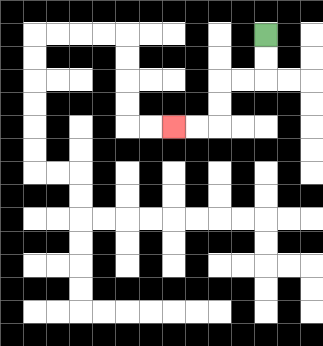{'start': '[11, 1]', 'end': '[7, 5]', 'path_directions': 'D,D,L,L,D,D,L,L', 'path_coordinates': '[[11, 1], [11, 2], [11, 3], [10, 3], [9, 3], [9, 4], [9, 5], [8, 5], [7, 5]]'}